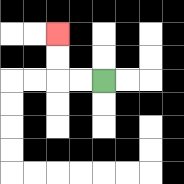{'start': '[4, 3]', 'end': '[2, 1]', 'path_directions': 'L,L,U,U', 'path_coordinates': '[[4, 3], [3, 3], [2, 3], [2, 2], [2, 1]]'}